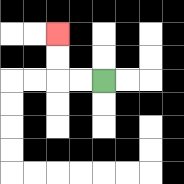{'start': '[4, 3]', 'end': '[2, 1]', 'path_directions': 'L,L,U,U', 'path_coordinates': '[[4, 3], [3, 3], [2, 3], [2, 2], [2, 1]]'}